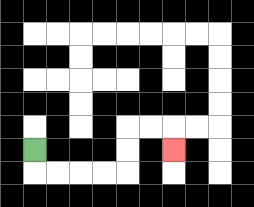{'start': '[1, 6]', 'end': '[7, 6]', 'path_directions': 'D,R,R,R,R,U,U,R,R,D', 'path_coordinates': '[[1, 6], [1, 7], [2, 7], [3, 7], [4, 7], [5, 7], [5, 6], [5, 5], [6, 5], [7, 5], [7, 6]]'}